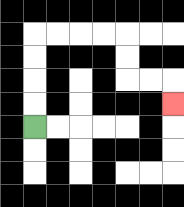{'start': '[1, 5]', 'end': '[7, 4]', 'path_directions': 'U,U,U,U,R,R,R,R,D,D,R,R,D', 'path_coordinates': '[[1, 5], [1, 4], [1, 3], [1, 2], [1, 1], [2, 1], [3, 1], [4, 1], [5, 1], [5, 2], [5, 3], [6, 3], [7, 3], [7, 4]]'}